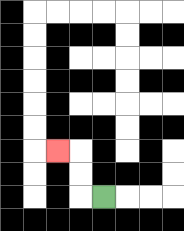{'start': '[4, 8]', 'end': '[2, 6]', 'path_directions': 'L,U,U,L', 'path_coordinates': '[[4, 8], [3, 8], [3, 7], [3, 6], [2, 6]]'}